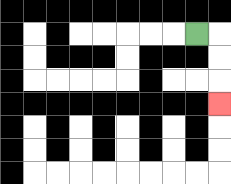{'start': '[8, 1]', 'end': '[9, 4]', 'path_directions': 'R,D,D,D', 'path_coordinates': '[[8, 1], [9, 1], [9, 2], [9, 3], [9, 4]]'}